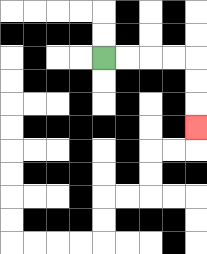{'start': '[4, 2]', 'end': '[8, 5]', 'path_directions': 'R,R,R,R,D,D,D', 'path_coordinates': '[[4, 2], [5, 2], [6, 2], [7, 2], [8, 2], [8, 3], [8, 4], [8, 5]]'}